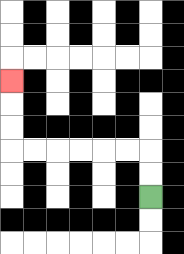{'start': '[6, 8]', 'end': '[0, 3]', 'path_directions': 'U,U,L,L,L,L,L,L,U,U,U', 'path_coordinates': '[[6, 8], [6, 7], [6, 6], [5, 6], [4, 6], [3, 6], [2, 6], [1, 6], [0, 6], [0, 5], [0, 4], [0, 3]]'}